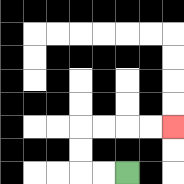{'start': '[5, 7]', 'end': '[7, 5]', 'path_directions': 'L,L,U,U,R,R,R,R', 'path_coordinates': '[[5, 7], [4, 7], [3, 7], [3, 6], [3, 5], [4, 5], [5, 5], [6, 5], [7, 5]]'}